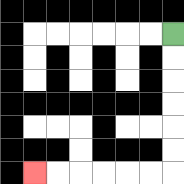{'start': '[7, 1]', 'end': '[1, 7]', 'path_directions': 'D,D,D,D,D,D,L,L,L,L,L,L', 'path_coordinates': '[[7, 1], [7, 2], [7, 3], [7, 4], [7, 5], [7, 6], [7, 7], [6, 7], [5, 7], [4, 7], [3, 7], [2, 7], [1, 7]]'}